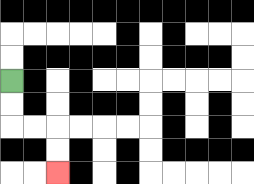{'start': '[0, 3]', 'end': '[2, 7]', 'path_directions': 'D,D,R,R,D,D', 'path_coordinates': '[[0, 3], [0, 4], [0, 5], [1, 5], [2, 5], [2, 6], [2, 7]]'}